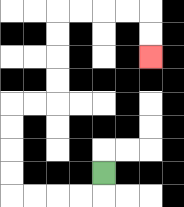{'start': '[4, 7]', 'end': '[6, 2]', 'path_directions': 'D,L,L,L,L,U,U,U,U,R,R,U,U,U,U,R,R,R,R,D,D', 'path_coordinates': '[[4, 7], [4, 8], [3, 8], [2, 8], [1, 8], [0, 8], [0, 7], [0, 6], [0, 5], [0, 4], [1, 4], [2, 4], [2, 3], [2, 2], [2, 1], [2, 0], [3, 0], [4, 0], [5, 0], [6, 0], [6, 1], [6, 2]]'}